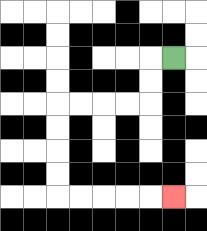{'start': '[7, 2]', 'end': '[7, 8]', 'path_directions': 'L,D,D,L,L,L,L,D,D,D,D,R,R,R,R,R', 'path_coordinates': '[[7, 2], [6, 2], [6, 3], [6, 4], [5, 4], [4, 4], [3, 4], [2, 4], [2, 5], [2, 6], [2, 7], [2, 8], [3, 8], [4, 8], [5, 8], [6, 8], [7, 8]]'}